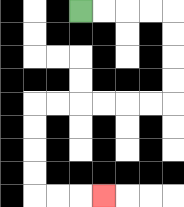{'start': '[3, 0]', 'end': '[4, 8]', 'path_directions': 'R,R,R,R,D,D,D,D,L,L,L,L,L,L,D,D,D,D,R,R,R', 'path_coordinates': '[[3, 0], [4, 0], [5, 0], [6, 0], [7, 0], [7, 1], [7, 2], [7, 3], [7, 4], [6, 4], [5, 4], [4, 4], [3, 4], [2, 4], [1, 4], [1, 5], [1, 6], [1, 7], [1, 8], [2, 8], [3, 8], [4, 8]]'}